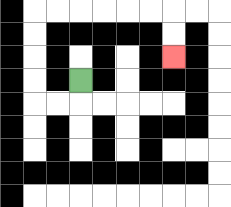{'start': '[3, 3]', 'end': '[7, 2]', 'path_directions': 'D,L,L,U,U,U,U,R,R,R,R,R,R,D,D', 'path_coordinates': '[[3, 3], [3, 4], [2, 4], [1, 4], [1, 3], [1, 2], [1, 1], [1, 0], [2, 0], [3, 0], [4, 0], [5, 0], [6, 0], [7, 0], [7, 1], [7, 2]]'}